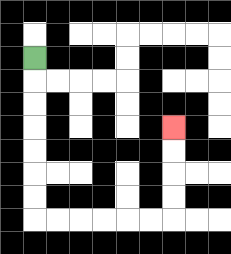{'start': '[1, 2]', 'end': '[7, 5]', 'path_directions': 'D,D,D,D,D,D,D,R,R,R,R,R,R,U,U,U,U', 'path_coordinates': '[[1, 2], [1, 3], [1, 4], [1, 5], [1, 6], [1, 7], [1, 8], [1, 9], [2, 9], [3, 9], [4, 9], [5, 9], [6, 9], [7, 9], [7, 8], [7, 7], [7, 6], [7, 5]]'}